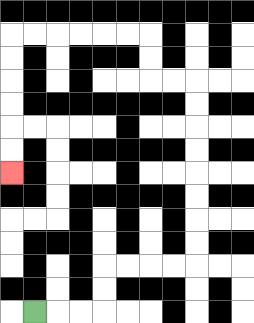{'start': '[1, 13]', 'end': '[0, 7]', 'path_directions': 'R,R,R,U,U,R,R,R,R,U,U,U,U,U,U,U,U,L,L,U,U,L,L,L,L,L,L,D,D,D,D,D,D', 'path_coordinates': '[[1, 13], [2, 13], [3, 13], [4, 13], [4, 12], [4, 11], [5, 11], [6, 11], [7, 11], [8, 11], [8, 10], [8, 9], [8, 8], [8, 7], [8, 6], [8, 5], [8, 4], [8, 3], [7, 3], [6, 3], [6, 2], [6, 1], [5, 1], [4, 1], [3, 1], [2, 1], [1, 1], [0, 1], [0, 2], [0, 3], [0, 4], [0, 5], [0, 6], [0, 7]]'}